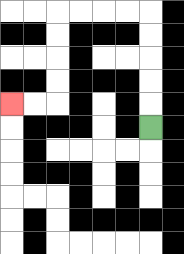{'start': '[6, 5]', 'end': '[0, 4]', 'path_directions': 'U,U,U,U,U,L,L,L,L,D,D,D,D,L,L', 'path_coordinates': '[[6, 5], [6, 4], [6, 3], [6, 2], [6, 1], [6, 0], [5, 0], [4, 0], [3, 0], [2, 0], [2, 1], [2, 2], [2, 3], [2, 4], [1, 4], [0, 4]]'}